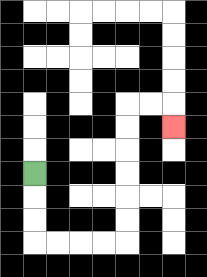{'start': '[1, 7]', 'end': '[7, 5]', 'path_directions': 'D,D,D,R,R,R,R,U,U,U,U,U,U,R,R,D', 'path_coordinates': '[[1, 7], [1, 8], [1, 9], [1, 10], [2, 10], [3, 10], [4, 10], [5, 10], [5, 9], [5, 8], [5, 7], [5, 6], [5, 5], [5, 4], [6, 4], [7, 4], [7, 5]]'}